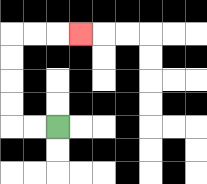{'start': '[2, 5]', 'end': '[3, 1]', 'path_directions': 'L,L,U,U,U,U,R,R,R', 'path_coordinates': '[[2, 5], [1, 5], [0, 5], [0, 4], [0, 3], [0, 2], [0, 1], [1, 1], [2, 1], [3, 1]]'}